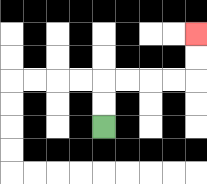{'start': '[4, 5]', 'end': '[8, 1]', 'path_directions': 'U,U,R,R,R,R,U,U', 'path_coordinates': '[[4, 5], [4, 4], [4, 3], [5, 3], [6, 3], [7, 3], [8, 3], [8, 2], [8, 1]]'}